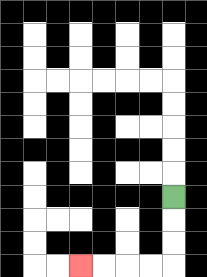{'start': '[7, 8]', 'end': '[3, 11]', 'path_directions': 'D,D,D,L,L,L,L', 'path_coordinates': '[[7, 8], [7, 9], [7, 10], [7, 11], [6, 11], [5, 11], [4, 11], [3, 11]]'}